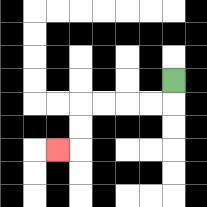{'start': '[7, 3]', 'end': '[2, 6]', 'path_directions': 'D,L,L,L,L,D,D,L', 'path_coordinates': '[[7, 3], [7, 4], [6, 4], [5, 4], [4, 4], [3, 4], [3, 5], [3, 6], [2, 6]]'}